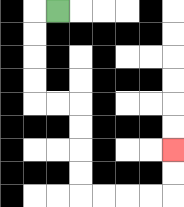{'start': '[2, 0]', 'end': '[7, 6]', 'path_directions': 'L,D,D,D,D,R,R,D,D,D,D,R,R,R,R,U,U', 'path_coordinates': '[[2, 0], [1, 0], [1, 1], [1, 2], [1, 3], [1, 4], [2, 4], [3, 4], [3, 5], [3, 6], [3, 7], [3, 8], [4, 8], [5, 8], [6, 8], [7, 8], [7, 7], [7, 6]]'}